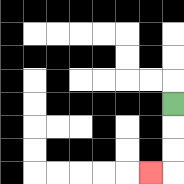{'start': '[7, 4]', 'end': '[6, 7]', 'path_directions': 'D,D,D,L', 'path_coordinates': '[[7, 4], [7, 5], [7, 6], [7, 7], [6, 7]]'}